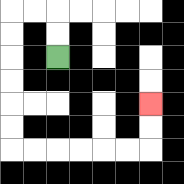{'start': '[2, 2]', 'end': '[6, 4]', 'path_directions': 'U,U,L,L,D,D,D,D,D,D,R,R,R,R,R,R,U,U', 'path_coordinates': '[[2, 2], [2, 1], [2, 0], [1, 0], [0, 0], [0, 1], [0, 2], [0, 3], [0, 4], [0, 5], [0, 6], [1, 6], [2, 6], [3, 6], [4, 6], [5, 6], [6, 6], [6, 5], [6, 4]]'}